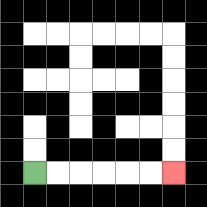{'start': '[1, 7]', 'end': '[7, 7]', 'path_directions': 'R,R,R,R,R,R', 'path_coordinates': '[[1, 7], [2, 7], [3, 7], [4, 7], [5, 7], [6, 7], [7, 7]]'}